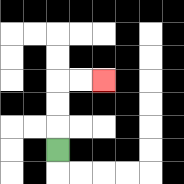{'start': '[2, 6]', 'end': '[4, 3]', 'path_directions': 'U,U,U,R,R', 'path_coordinates': '[[2, 6], [2, 5], [2, 4], [2, 3], [3, 3], [4, 3]]'}